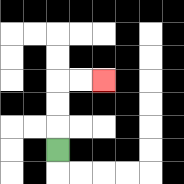{'start': '[2, 6]', 'end': '[4, 3]', 'path_directions': 'U,U,U,R,R', 'path_coordinates': '[[2, 6], [2, 5], [2, 4], [2, 3], [3, 3], [4, 3]]'}